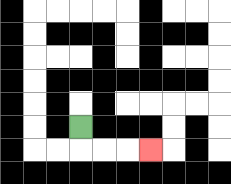{'start': '[3, 5]', 'end': '[6, 6]', 'path_directions': 'D,R,R,R', 'path_coordinates': '[[3, 5], [3, 6], [4, 6], [5, 6], [6, 6]]'}